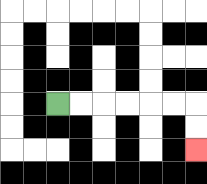{'start': '[2, 4]', 'end': '[8, 6]', 'path_directions': 'R,R,R,R,R,R,D,D', 'path_coordinates': '[[2, 4], [3, 4], [4, 4], [5, 4], [6, 4], [7, 4], [8, 4], [8, 5], [8, 6]]'}